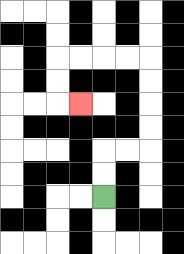{'start': '[4, 8]', 'end': '[3, 4]', 'path_directions': 'U,U,R,R,U,U,U,U,L,L,L,L,D,D,R', 'path_coordinates': '[[4, 8], [4, 7], [4, 6], [5, 6], [6, 6], [6, 5], [6, 4], [6, 3], [6, 2], [5, 2], [4, 2], [3, 2], [2, 2], [2, 3], [2, 4], [3, 4]]'}